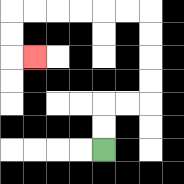{'start': '[4, 6]', 'end': '[1, 2]', 'path_directions': 'U,U,R,R,U,U,U,U,L,L,L,L,L,L,D,D,R', 'path_coordinates': '[[4, 6], [4, 5], [4, 4], [5, 4], [6, 4], [6, 3], [6, 2], [6, 1], [6, 0], [5, 0], [4, 0], [3, 0], [2, 0], [1, 0], [0, 0], [0, 1], [0, 2], [1, 2]]'}